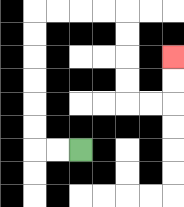{'start': '[3, 6]', 'end': '[7, 2]', 'path_directions': 'L,L,U,U,U,U,U,U,R,R,R,R,D,D,D,D,R,R,U,U', 'path_coordinates': '[[3, 6], [2, 6], [1, 6], [1, 5], [1, 4], [1, 3], [1, 2], [1, 1], [1, 0], [2, 0], [3, 0], [4, 0], [5, 0], [5, 1], [5, 2], [5, 3], [5, 4], [6, 4], [7, 4], [7, 3], [7, 2]]'}